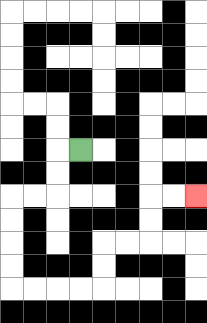{'start': '[3, 6]', 'end': '[8, 8]', 'path_directions': 'L,D,D,L,L,D,D,D,D,R,R,R,R,U,U,R,R,U,U,R,R', 'path_coordinates': '[[3, 6], [2, 6], [2, 7], [2, 8], [1, 8], [0, 8], [0, 9], [0, 10], [0, 11], [0, 12], [1, 12], [2, 12], [3, 12], [4, 12], [4, 11], [4, 10], [5, 10], [6, 10], [6, 9], [6, 8], [7, 8], [8, 8]]'}